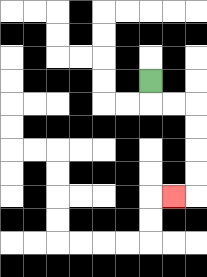{'start': '[6, 3]', 'end': '[7, 8]', 'path_directions': 'D,R,R,D,D,D,D,L', 'path_coordinates': '[[6, 3], [6, 4], [7, 4], [8, 4], [8, 5], [8, 6], [8, 7], [8, 8], [7, 8]]'}